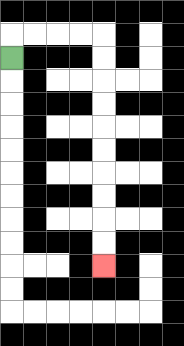{'start': '[0, 2]', 'end': '[4, 11]', 'path_directions': 'U,R,R,R,R,D,D,D,D,D,D,D,D,D,D', 'path_coordinates': '[[0, 2], [0, 1], [1, 1], [2, 1], [3, 1], [4, 1], [4, 2], [4, 3], [4, 4], [4, 5], [4, 6], [4, 7], [4, 8], [4, 9], [4, 10], [4, 11]]'}